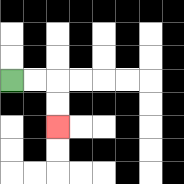{'start': '[0, 3]', 'end': '[2, 5]', 'path_directions': 'R,R,D,D', 'path_coordinates': '[[0, 3], [1, 3], [2, 3], [2, 4], [2, 5]]'}